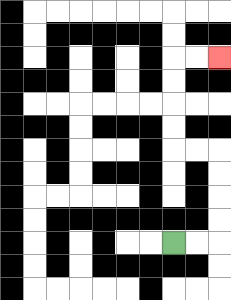{'start': '[7, 10]', 'end': '[9, 2]', 'path_directions': 'R,R,U,U,U,U,L,L,U,U,U,U,R,R', 'path_coordinates': '[[7, 10], [8, 10], [9, 10], [9, 9], [9, 8], [9, 7], [9, 6], [8, 6], [7, 6], [7, 5], [7, 4], [7, 3], [7, 2], [8, 2], [9, 2]]'}